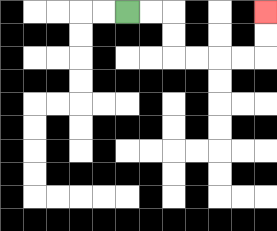{'start': '[5, 0]', 'end': '[11, 0]', 'path_directions': 'R,R,D,D,R,R,R,R,U,U', 'path_coordinates': '[[5, 0], [6, 0], [7, 0], [7, 1], [7, 2], [8, 2], [9, 2], [10, 2], [11, 2], [11, 1], [11, 0]]'}